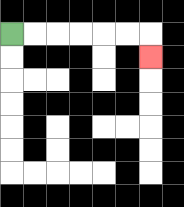{'start': '[0, 1]', 'end': '[6, 2]', 'path_directions': 'R,R,R,R,R,R,D', 'path_coordinates': '[[0, 1], [1, 1], [2, 1], [3, 1], [4, 1], [5, 1], [6, 1], [6, 2]]'}